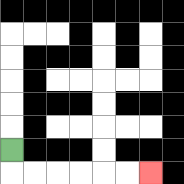{'start': '[0, 6]', 'end': '[6, 7]', 'path_directions': 'D,R,R,R,R,R,R', 'path_coordinates': '[[0, 6], [0, 7], [1, 7], [2, 7], [3, 7], [4, 7], [5, 7], [6, 7]]'}